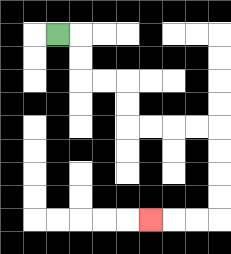{'start': '[2, 1]', 'end': '[6, 9]', 'path_directions': 'R,D,D,R,R,D,D,R,R,R,R,D,D,D,D,L,L,L', 'path_coordinates': '[[2, 1], [3, 1], [3, 2], [3, 3], [4, 3], [5, 3], [5, 4], [5, 5], [6, 5], [7, 5], [8, 5], [9, 5], [9, 6], [9, 7], [9, 8], [9, 9], [8, 9], [7, 9], [6, 9]]'}